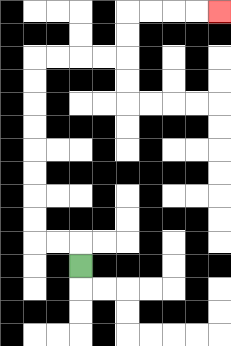{'start': '[3, 11]', 'end': '[9, 0]', 'path_directions': 'U,L,L,U,U,U,U,U,U,U,U,R,R,R,R,U,U,R,R,R,R', 'path_coordinates': '[[3, 11], [3, 10], [2, 10], [1, 10], [1, 9], [1, 8], [1, 7], [1, 6], [1, 5], [1, 4], [1, 3], [1, 2], [2, 2], [3, 2], [4, 2], [5, 2], [5, 1], [5, 0], [6, 0], [7, 0], [8, 0], [9, 0]]'}